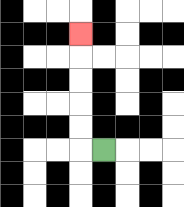{'start': '[4, 6]', 'end': '[3, 1]', 'path_directions': 'L,U,U,U,U,U', 'path_coordinates': '[[4, 6], [3, 6], [3, 5], [3, 4], [3, 3], [3, 2], [3, 1]]'}